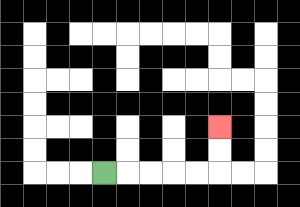{'start': '[4, 7]', 'end': '[9, 5]', 'path_directions': 'R,R,R,R,R,U,U', 'path_coordinates': '[[4, 7], [5, 7], [6, 7], [7, 7], [8, 7], [9, 7], [9, 6], [9, 5]]'}